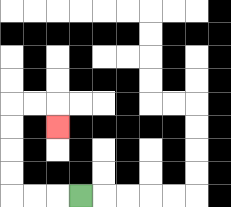{'start': '[3, 8]', 'end': '[2, 5]', 'path_directions': 'L,L,L,U,U,U,U,R,R,D', 'path_coordinates': '[[3, 8], [2, 8], [1, 8], [0, 8], [0, 7], [0, 6], [0, 5], [0, 4], [1, 4], [2, 4], [2, 5]]'}